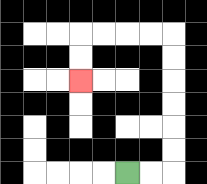{'start': '[5, 7]', 'end': '[3, 3]', 'path_directions': 'R,R,U,U,U,U,U,U,L,L,L,L,D,D', 'path_coordinates': '[[5, 7], [6, 7], [7, 7], [7, 6], [7, 5], [7, 4], [7, 3], [7, 2], [7, 1], [6, 1], [5, 1], [4, 1], [3, 1], [3, 2], [3, 3]]'}